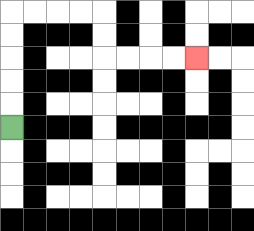{'start': '[0, 5]', 'end': '[8, 2]', 'path_directions': 'U,U,U,U,U,R,R,R,R,D,D,R,R,R,R', 'path_coordinates': '[[0, 5], [0, 4], [0, 3], [0, 2], [0, 1], [0, 0], [1, 0], [2, 0], [3, 0], [4, 0], [4, 1], [4, 2], [5, 2], [6, 2], [7, 2], [8, 2]]'}